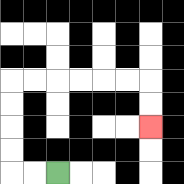{'start': '[2, 7]', 'end': '[6, 5]', 'path_directions': 'L,L,U,U,U,U,R,R,R,R,R,R,D,D', 'path_coordinates': '[[2, 7], [1, 7], [0, 7], [0, 6], [0, 5], [0, 4], [0, 3], [1, 3], [2, 3], [3, 3], [4, 3], [5, 3], [6, 3], [6, 4], [6, 5]]'}